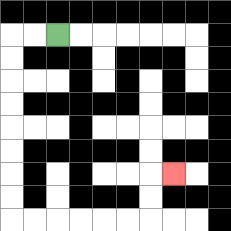{'start': '[2, 1]', 'end': '[7, 7]', 'path_directions': 'L,L,D,D,D,D,D,D,D,D,R,R,R,R,R,R,U,U,R', 'path_coordinates': '[[2, 1], [1, 1], [0, 1], [0, 2], [0, 3], [0, 4], [0, 5], [0, 6], [0, 7], [0, 8], [0, 9], [1, 9], [2, 9], [3, 9], [4, 9], [5, 9], [6, 9], [6, 8], [6, 7], [7, 7]]'}